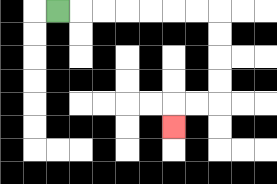{'start': '[2, 0]', 'end': '[7, 5]', 'path_directions': 'R,R,R,R,R,R,R,D,D,D,D,L,L,D', 'path_coordinates': '[[2, 0], [3, 0], [4, 0], [5, 0], [6, 0], [7, 0], [8, 0], [9, 0], [9, 1], [9, 2], [9, 3], [9, 4], [8, 4], [7, 4], [7, 5]]'}